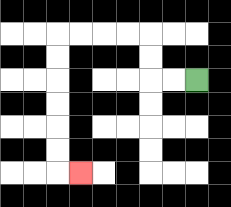{'start': '[8, 3]', 'end': '[3, 7]', 'path_directions': 'L,L,U,U,L,L,L,L,D,D,D,D,D,D,R', 'path_coordinates': '[[8, 3], [7, 3], [6, 3], [6, 2], [6, 1], [5, 1], [4, 1], [3, 1], [2, 1], [2, 2], [2, 3], [2, 4], [2, 5], [2, 6], [2, 7], [3, 7]]'}